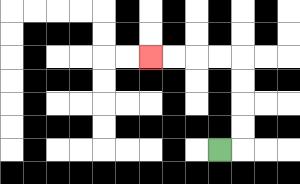{'start': '[9, 6]', 'end': '[6, 2]', 'path_directions': 'R,U,U,U,U,L,L,L,L', 'path_coordinates': '[[9, 6], [10, 6], [10, 5], [10, 4], [10, 3], [10, 2], [9, 2], [8, 2], [7, 2], [6, 2]]'}